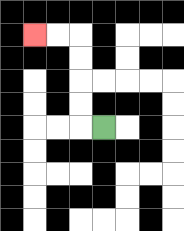{'start': '[4, 5]', 'end': '[1, 1]', 'path_directions': 'L,U,U,U,U,L,L', 'path_coordinates': '[[4, 5], [3, 5], [3, 4], [3, 3], [3, 2], [3, 1], [2, 1], [1, 1]]'}